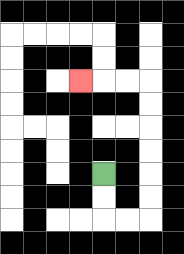{'start': '[4, 7]', 'end': '[3, 3]', 'path_directions': 'D,D,R,R,U,U,U,U,U,U,L,L,L', 'path_coordinates': '[[4, 7], [4, 8], [4, 9], [5, 9], [6, 9], [6, 8], [6, 7], [6, 6], [6, 5], [6, 4], [6, 3], [5, 3], [4, 3], [3, 3]]'}